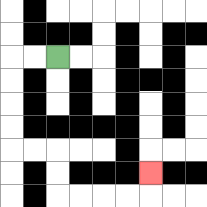{'start': '[2, 2]', 'end': '[6, 7]', 'path_directions': 'L,L,D,D,D,D,R,R,D,D,R,R,R,R,U', 'path_coordinates': '[[2, 2], [1, 2], [0, 2], [0, 3], [0, 4], [0, 5], [0, 6], [1, 6], [2, 6], [2, 7], [2, 8], [3, 8], [4, 8], [5, 8], [6, 8], [6, 7]]'}